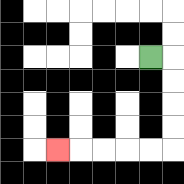{'start': '[6, 2]', 'end': '[2, 6]', 'path_directions': 'R,D,D,D,D,L,L,L,L,L', 'path_coordinates': '[[6, 2], [7, 2], [7, 3], [7, 4], [7, 5], [7, 6], [6, 6], [5, 6], [4, 6], [3, 6], [2, 6]]'}